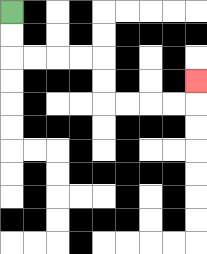{'start': '[0, 0]', 'end': '[8, 3]', 'path_directions': 'D,D,R,R,R,R,D,D,R,R,R,R,U', 'path_coordinates': '[[0, 0], [0, 1], [0, 2], [1, 2], [2, 2], [3, 2], [4, 2], [4, 3], [4, 4], [5, 4], [6, 4], [7, 4], [8, 4], [8, 3]]'}